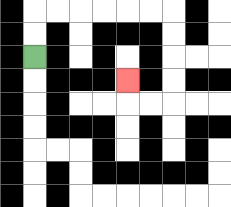{'start': '[1, 2]', 'end': '[5, 3]', 'path_directions': 'U,U,R,R,R,R,R,R,D,D,D,D,L,L,U', 'path_coordinates': '[[1, 2], [1, 1], [1, 0], [2, 0], [3, 0], [4, 0], [5, 0], [6, 0], [7, 0], [7, 1], [7, 2], [7, 3], [7, 4], [6, 4], [5, 4], [5, 3]]'}